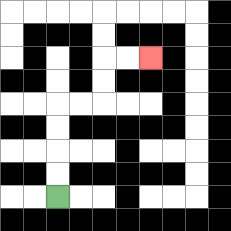{'start': '[2, 8]', 'end': '[6, 2]', 'path_directions': 'U,U,U,U,R,R,U,U,R,R', 'path_coordinates': '[[2, 8], [2, 7], [2, 6], [2, 5], [2, 4], [3, 4], [4, 4], [4, 3], [4, 2], [5, 2], [6, 2]]'}